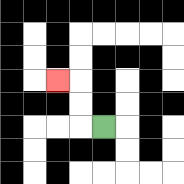{'start': '[4, 5]', 'end': '[2, 3]', 'path_directions': 'L,U,U,L', 'path_coordinates': '[[4, 5], [3, 5], [3, 4], [3, 3], [2, 3]]'}